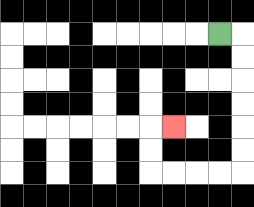{'start': '[9, 1]', 'end': '[7, 5]', 'path_directions': 'R,D,D,D,D,D,D,L,L,L,L,U,U,R', 'path_coordinates': '[[9, 1], [10, 1], [10, 2], [10, 3], [10, 4], [10, 5], [10, 6], [10, 7], [9, 7], [8, 7], [7, 7], [6, 7], [6, 6], [6, 5], [7, 5]]'}